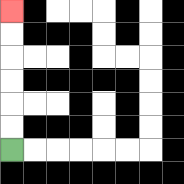{'start': '[0, 6]', 'end': '[0, 0]', 'path_directions': 'U,U,U,U,U,U', 'path_coordinates': '[[0, 6], [0, 5], [0, 4], [0, 3], [0, 2], [0, 1], [0, 0]]'}